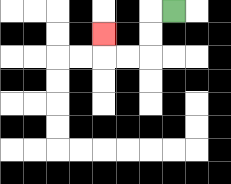{'start': '[7, 0]', 'end': '[4, 1]', 'path_directions': 'L,D,D,L,L,U', 'path_coordinates': '[[7, 0], [6, 0], [6, 1], [6, 2], [5, 2], [4, 2], [4, 1]]'}